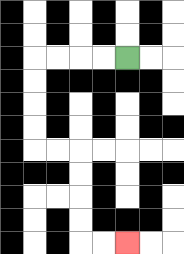{'start': '[5, 2]', 'end': '[5, 10]', 'path_directions': 'L,L,L,L,D,D,D,D,R,R,D,D,D,D,R,R', 'path_coordinates': '[[5, 2], [4, 2], [3, 2], [2, 2], [1, 2], [1, 3], [1, 4], [1, 5], [1, 6], [2, 6], [3, 6], [3, 7], [3, 8], [3, 9], [3, 10], [4, 10], [5, 10]]'}